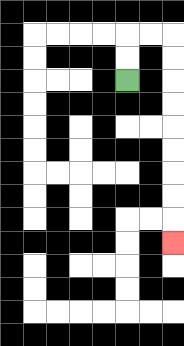{'start': '[5, 3]', 'end': '[7, 10]', 'path_directions': 'U,U,R,R,D,D,D,D,D,D,D,D,D', 'path_coordinates': '[[5, 3], [5, 2], [5, 1], [6, 1], [7, 1], [7, 2], [7, 3], [7, 4], [7, 5], [7, 6], [7, 7], [7, 8], [7, 9], [7, 10]]'}